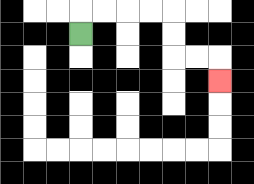{'start': '[3, 1]', 'end': '[9, 3]', 'path_directions': 'U,R,R,R,R,D,D,R,R,D', 'path_coordinates': '[[3, 1], [3, 0], [4, 0], [5, 0], [6, 0], [7, 0], [7, 1], [7, 2], [8, 2], [9, 2], [9, 3]]'}